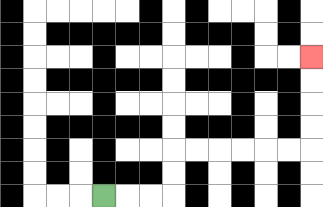{'start': '[4, 8]', 'end': '[13, 2]', 'path_directions': 'R,R,R,U,U,R,R,R,R,R,R,U,U,U,U', 'path_coordinates': '[[4, 8], [5, 8], [6, 8], [7, 8], [7, 7], [7, 6], [8, 6], [9, 6], [10, 6], [11, 6], [12, 6], [13, 6], [13, 5], [13, 4], [13, 3], [13, 2]]'}